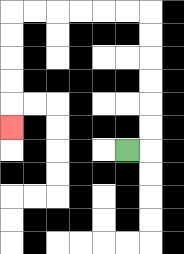{'start': '[5, 6]', 'end': '[0, 5]', 'path_directions': 'R,U,U,U,U,U,U,L,L,L,L,L,L,D,D,D,D,D', 'path_coordinates': '[[5, 6], [6, 6], [6, 5], [6, 4], [6, 3], [6, 2], [6, 1], [6, 0], [5, 0], [4, 0], [3, 0], [2, 0], [1, 0], [0, 0], [0, 1], [0, 2], [0, 3], [0, 4], [0, 5]]'}